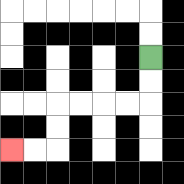{'start': '[6, 2]', 'end': '[0, 6]', 'path_directions': 'D,D,L,L,L,L,D,D,L,L', 'path_coordinates': '[[6, 2], [6, 3], [6, 4], [5, 4], [4, 4], [3, 4], [2, 4], [2, 5], [2, 6], [1, 6], [0, 6]]'}